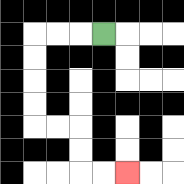{'start': '[4, 1]', 'end': '[5, 7]', 'path_directions': 'L,L,L,D,D,D,D,R,R,D,D,R,R', 'path_coordinates': '[[4, 1], [3, 1], [2, 1], [1, 1], [1, 2], [1, 3], [1, 4], [1, 5], [2, 5], [3, 5], [3, 6], [3, 7], [4, 7], [5, 7]]'}